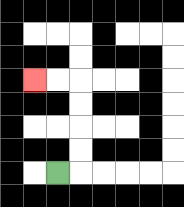{'start': '[2, 7]', 'end': '[1, 3]', 'path_directions': 'R,U,U,U,U,L,L', 'path_coordinates': '[[2, 7], [3, 7], [3, 6], [3, 5], [3, 4], [3, 3], [2, 3], [1, 3]]'}